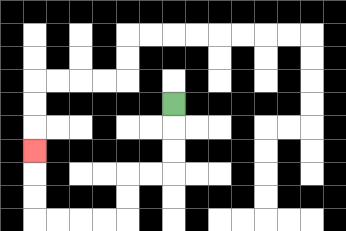{'start': '[7, 4]', 'end': '[1, 6]', 'path_directions': 'D,D,D,L,L,D,D,L,L,L,L,U,U,U', 'path_coordinates': '[[7, 4], [7, 5], [7, 6], [7, 7], [6, 7], [5, 7], [5, 8], [5, 9], [4, 9], [3, 9], [2, 9], [1, 9], [1, 8], [1, 7], [1, 6]]'}